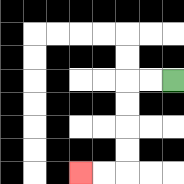{'start': '[7, 3]', 'end': '[3, 7]', 'path_directions': 'L,L,D,D,D,D,L,L', 'path_coordinates': '[[7, 3], [6, 3], [5, 3], [5, 4], [5, 5], [5, 6], [5, 7], [4, 7], [3, 7]]'}